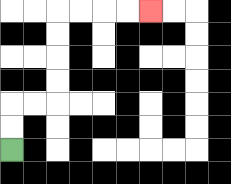{'start': '[0, 6]', 'end': '[6, 0]', 'path_directions': 'U,U,R,R,U,U,U,U,R,R,R,R', 'path_coordinates': '[[0, 6], [0, 5], [0, 4], [1, 4], [2, 4], [2, 3], [2, 2], [2, 1], [2, 0], [3, 0], [4, 0], [5, 0], [6, 0]]'}